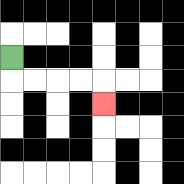{'start': '[0, 2]', 'end': '[4, 4]', 'path_directions': 'D,R,R,R,R,D', 'path_coordinates': '[[0, 2], [0, 3], [1, 3], [2, 3], [3, 3], [4, 3], [4, 4]]'}